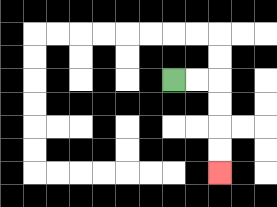{'start': '[7, 3]', 'end': '[9, 7]', 'path_directions': 'R,R,D,D,D,D', 'path_coordinates': '[[7, 3], [8, 3], [9, 3], [9, 4], [9, 5], [9, 6], [9, 7]]'}